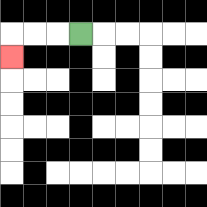{'start': '[3, 1]', 'end': '[0, 2]', 'path_directions': 'L,L,L,D', 'path_coordinates': '[[3, 1], [2, 1], [1, 1], [0, 1], [0, 2]]'}